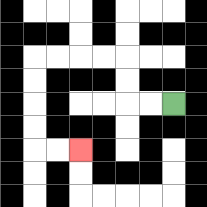{'start': '[7, 4]', 'end': '[3, 6]', 'path_directions': 'L,L,U,U,L,L,L,L,D,D,D,D,R,R', 'path_coordinates': '[[7, 4], [6, 4], [5, 4], [5, 3], [5, 2], [4, 2], [3, 2], [2, 2], [1, 2], [1, 3], [1, 4], [1, 5], [1, 6], [2, 6], [3, 6]]'}